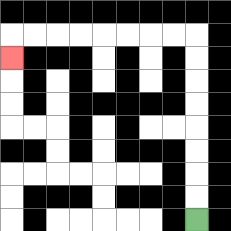{'start': '[8, 9]', 'end': '[0, 2]', 'path_directions': 'U,U,U,U,U,U,U,U,L,L,L,L,L,L,L,L,D', 'path_coordinates': '[[8, 9], [8, 8], [8, 7], [8, 6], [8, 5], [8, 4], [8, 3], [8, 2], [8, 1], [7, 1], [6, 1], [5, 1], [4, 1], [3, 1], [2, 1], [1, 1], [0, 1], [0, 2]]'}